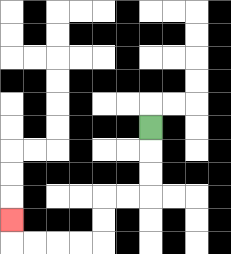{'start': '[6, 5]', 'end': '[0, 9]', 'path_directions': 'D,D,D,L,L,D,D,L,L,L,L,U', 'path_coordinates': '[[6, 5], [6, 6], [6, 7], [6, 8], [5, 8], [4, 8], [4, 9], [4, 10], [3, 10], [2, 10], [1, 10], [0, 10], [0, 9]]'}